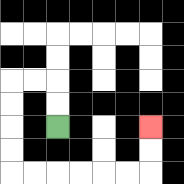{'start': '[2, 5]', 'end': '[6, 5]', 'path_directions': 'U,U,L,L,D,D,D,D,R,R,R,R,R,R,U,U', 'path_coordinates': '[[2, 5], [2, 4], [2, 3], [1, 3], [0, 3], [0, 4], [0, 5], [0, 6], [0, 7], [1, 7], [2, 7], [3, 7], [4, 7], [5, 7], [6, 7], [6, 6], [6, 5]]'}